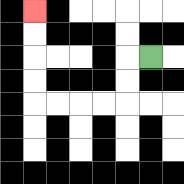{'start': '[6, 2]', 'end': '[1, 0]', 'path_directions': 'L,D,D,L,L,L,L,U,U,U,U', 'path_coordinates': '[[6, 2], [5, 2], [5, 3], [5, 4], [4, 4], [3, 4], [2, 4], [1, 4], [1, 3], [1, 2], [1, 1], [1, 0]]'}